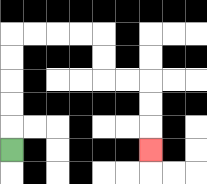{'start': '[0, 6]', 'end': '[6, 6]', 'path_directions': 'U,U,U,U,U,R,R,R,R,D,D,R,R,D,D,D', 'path_coordinates': '[[0, 6], [0, 5], [0, 4], [0, 3], [0, 2], [0, 1], [1, 1], [2, 1], [3, 1], [4, 1], [4, 2], [4, 3], [5, 3], [6, 3], [6, 4], [6, 5], [6, 6]]'}